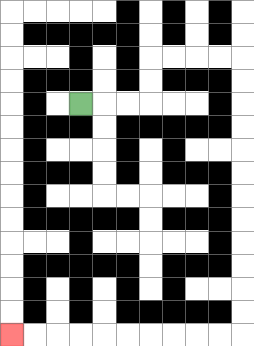{'start': '[3, 4]', 'end': '[0, 14]', 'path_directions': 'R,R,R,U,U,R,R,R,R,D,D,D,D,D,D,D,D,D,D,D,D,L,L,L,L,L,L,L,L,L,L', 'path_coordinates': '[[3, 4], [4, 4], [5, 4], [6, 4], [6, 3], [6, 2], [7, 2], [8, 2], [9, 2], [10, 2], [10, 3], [10, 4], [10, 5], [10, 6], [10, 7], [10, 8], [10, 9], [10, 10], [10, 11], [10, 12], [10, 13], [10, 14], [9, 14], [8, 14], [7, 14], [6, 14], [5, 14], [4, 14], [3, 14], [2, 14], [1, 14], [0, 14]]'}